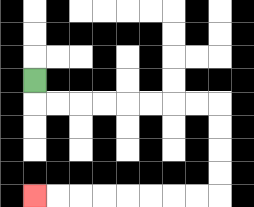{'start': '[1, 3]', 'end': '[1, 8]', 'path_directions': 'D,R,R,R,R,R,R,R,R,D,D,D,D,L,L,L,L,L,L,L,L', 'path_coordinates': '[[1, 3], [1, 4], [2, 4], [3, 4], [4, 4], [5, 4], [6, 4], [7, 4], [8, 4], [9, 4], [9, 5], [9, 6], [9, 7], [9, 8], [8, 8], [7, 8], [6, 8], [5, 8], [4, 8], [3, 8], [2, 8], [1, 8]]'}